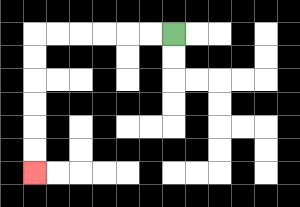{'start': '[7, 1]', 'end': '[1, 7]', 'path_directions': 'L,L,L,L,L,L,D,D,D,D,D,D', 'path_coordinates': '[[7, 1], [6, 1], [5, 1], [4, 1], [3, 1], [2, 1], [1, 1], [1, 2], [1, 3], [1, 4], [1, 5], [1, 6], [1, 7]]'}